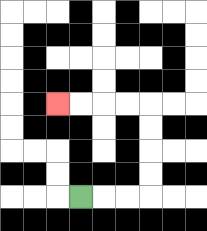{'start': '[3, 8]', 'end': '[2, 4]', 'path_directions': 'R,R,R,U,U,U,U,L,L,L,L', 'path_coordinates': '[[3, 8], [4, 8], [5, 8], [6, 8], [6, 7], [6, 6], [6, 5], [6, 4], [5, 4], [4, 4], [3, 4], [2, 4]]'}